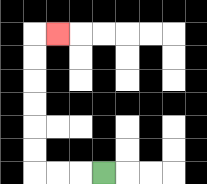{'start': '[4, 7]', 'end': '[2, 1]', 'path_directions': 'L,L,L,U,U,U,U,U,U,R', 'path_coordinates': '[[4, 7], [3, 7], [2, 7], [1, 7], [1, 6], [1, 5], [1, 4], [1, 3], [1, 2], [1, 1], [2, 1]]'}